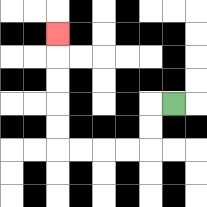{'start': '[7, 4]', 'end': '[2, 1]', 'path_directions': 'L,D,D,L,L,L,L,U,U,U,U,U', 'path_coordinates': '[[7, 4], [6, 4], [6, 5], [6, 6], [5, 6], [4, 6], [3, 6], [2, 6], [2, 5], [2, 4], [2, 3], [2, 2], [2, 1]]'}